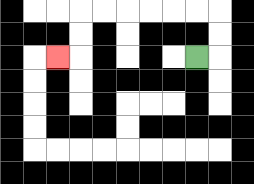{'start': '[8, 2]', 'end': '[2, 2]', 'path_directions': 'R,U,U,L,L,L,L,L,L,D,D,L', 'path_coordinates': '[[8, 2], [9, 2], [9, 1], [9, 0], [8, 0], [7, 0], [6, 0], [5, 0], [4, 0], [3, 0], [3, 1], [3, 2], [2, 2]]'}